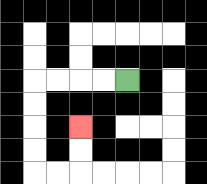{'start': '[5, 3]', 'end': '[3, 5]', 'path_directions': 'L,L,L,L,D,D,D,D,R,R,U,U', 'path_coordinates': '[[5, 3], [4, 3], [3, 3], [2, 3], [1, 3], [1, 4], [1, 5], [1, 6], [1, 7], [2, 7], [3, 7], [3, 6], [3, 5]]'}